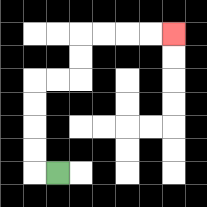{'start': '[2, 7]', 'end': '[7, 1]', 'path_directions': 'L,U,U,U,U,R,R,U,U,R,R,R,R', 'path_coordinates': '[[2, 7], [1, 7], [1, 6], [1, 5], [1, 4], [1, 3], [2, 3], [3, 3], [3, 2], [3, 1], [4, 1], [5, 1], [6, 1], [7, 1]]'}